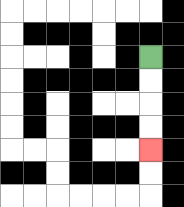{'start': '[6, 2]', 'end': '[6, 6]', 'path_directions': 'D,D,D,D', 'path_coordinates': '[[6, 2], [6, 3], [6, 4], [6, 5], [6, 6]]'}